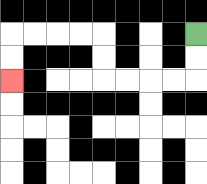{'start': '[8, 1]', 'end': '[0, 3]', 'path_directions': 'D,D,L,L,L,L,U,U,L,L,L,L,D,D', 'path_coordinates': '[[8, 1], [8, 2], [8, 3], [7, 3], [6, 3], [5, 3], [4, 3], [4, 2], [4, 1], [3, 1], [2, 1], [1, 1], [0, 1], [0, 2], [0, 3]]'}